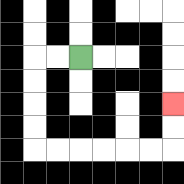{'start': '[3, 2]', 'end': '[7, 4]', 'path_directions': 'L,L,D,D,D,D,R,R,R,R,R,R,U,U', 'path_coordinates': '[[3, 2], [2, 2], [1, 2], [1, 3], [1, 4], [1, 5], [1, 6], [2, 6], [3, 6], [4, 6], [5, 6], [6, 6], [7, 6], [7, 5], [7, 4]]'}